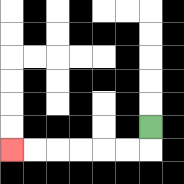{'start': '[6, 5]', 'end': '[0, 6]', 'path_directions': 'D,L,L,L,L,L,L', 'path_coordinates': '[[6, 5], [6, 6], [5, 6], [4, 6], [3, 6], [2, 6], [1, 6], [0, 6]]'}